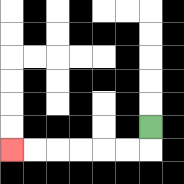{'start': '[6, 5]', 'end': '[0, 6]', 'path_directions': 'D,L,L,L,L,L,L', 'path_coordinates': '[[6, 5], [6, 6], [5, 6], [4, 6], [3, 6], [2, 6], [1, 6], [0, 6]]'}